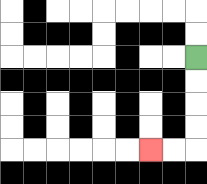{'start': '[8, 2]', 'end': '[6, 6]', 'path_directions': 'D,D,D,D,L,L', 'path_coordinates': '[[8, 2], [8, 3], [8, 4], [8, 5], [8, 6], [7, 6], [6, 6]]'}